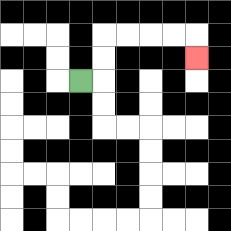{'start': '[3, 3]', 'end': '[8, 2]', 'path_directions': 'R,U,U,R,R,R,R,D', 'path_coordinates': '[[3, 3], [4, 3], [4, 2], [4, 1], [5, 1], [6, 1], [7, 1], [8, 1], [8, 2]]'}